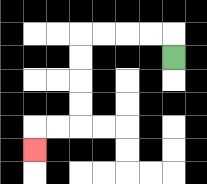{'start': '[7, 2]', 'end': '[1, 6]', 'path_directions': 'U,L,L,L,L,D,D,D,D,L,L,D', 'path_coordinates': '[[7, 2], [7, 1], [6, 1], [5, 1], [4, 1], [3, 1], [3, 2], [3, 3], [3, 4], [3, 5], [2, 5], [1, 5], [1, 6]]'}